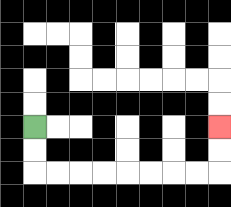{'start': '[1, 5]', 'end': '[9, 5]', 'path_directions': 'D,D,R,R,R,R,R,R,R,R,U,U', 'path_coordinates': '[[1, 5], [1, 6], [1, 7], [2, 7], [3, 7], [4, 7], [5, 7], [6, 7], [7, 7], [8, 7], [9, 7], [9, 6], [9, 5]]'}